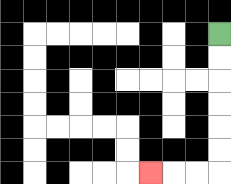{'start': '[9, 1]', 'end': '[6, 7]', 'path_directions': 'D,D,D,D,D,D,L,L,L', 'path_coordinates': '[[9, 1], [9, 2], [9, 3], [9, 4], [9, 5], [9, 6], [9, 7], [8, 7], [7, 7], [6, 7]]'}